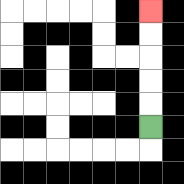{'start': '[6, 5]', 'end': '[6, 0]', 'path_directions': 'U,U,U,U,U', 'path_coordinates': '[[6, 5], [6, 4], [6, 3], [6, 2], [6, 1], [6, 0]]'}